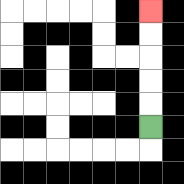{'start': '[6, 5]', 'end': '[6, 0]', 'path_directions': 'U,U,U,U,U', 'path_coordinates': '[[6, 5], [6, 4], [6, 3], [6, 2], [6, 1], [6, 0]]'}